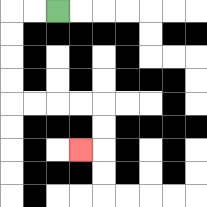{'start': '[2, 0]', 'end': '[3, 6]', 'path_directions': 'L,L,D,D,D,D,R,R,R,R,D,D,L', 'path_coordinates': '[[2, 0], [1, 0], [0, 0], [0, 1], [0, 2], [0, 3], [0, 4], [1, 4], [2, 4], [3, 4], [4, 4], [4, 5], [4, 6], [3, 6]]'}